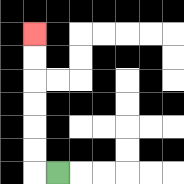{'start': '[2, 7]', 'end': '[1, 1]', 'path_directions': 'L,U,U,U,U,U,U', 'path_coordinates': '[[2, 7], [1, 7], [1, 6], [1, 5], [1, 4], [1, 3], [1, 2], [1, 1]]'}